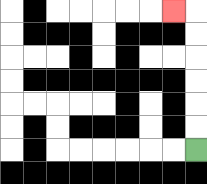{'start': '[8, 6]', 'end': '[7, 0]', 'path_directions': 'U,U,U,U,U,U,L', 'path_coordinates': '[[8, 6], [8, 5], [8, 4], [8, 3], [8, 2], [8, 1], [8, 0], [7, 0]]'}